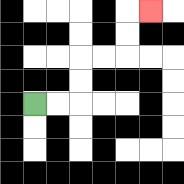{'start': '[1, 4]', 'end': '[6, 0]', 'path_directions': 'R,R,U,U,R,R,U,U,R', 'path_coordinates': '[[1, 4], [2, 4], [3, 4], [3, 3], [3, 2], [4, 2], [5, 2], [5, 1], [5, 0], [6, 0]]'}